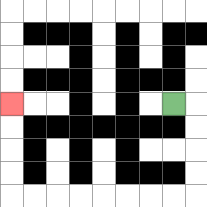{'start': '[7, 4]', 'end': '[0, 4]', 'path_directions': 'R,D,D,D,D,L,L,L,L,L,L,L,L,U,U,U,U', 'path_coordinates': '[[7, 4], [8, 4], [8, 5], [8, 6], [8, 7], [8, 8], [7, 8], [6, 8], [5, 8], [4, 8], [3, 8], [2, 8], [1, 8], [0, 8], [0, 7], [0, 6], [0, 5], [0, 4]]'}